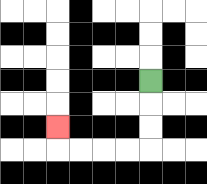{'start': '[6, 3]', 'end': '[2, 5]', 'path_directions': 'D,D,D,L,L,L,L,U', 'path_coordinates': '[[6, 3], [6, 4], [6, 5], [6, 6], [5, 6], [4, 6], [3, 6], [2, 6], [2, 5]]'}